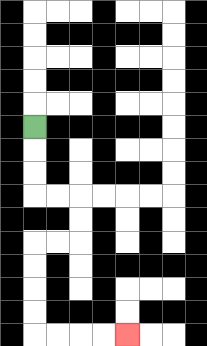{'start': '[1, 5]', 'end': '[5, 14]', 'path_directions': 'D,D,D,R,R,D,D,L,L,D,D,D,D,R,R,R,R', 'path_coordinates': '[[1, 5], [1, 6], [1, 7], [1, 8], [2, 8], [3, 8], [3, 9], [3, 10], [2, 10], [1, 10], [1, 11], [1, 12], [1, 13], [1, 14], [2, 14], [3, 14], [4, 14], [5, 14]]'}